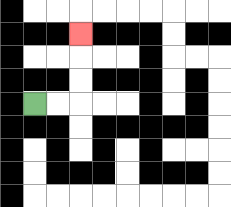{'start': '[1, 4]', 'end': '[3, 1]', 'path_directions': 'R,R,U,U,U', 'path_coordinates': '[[1, 4], [2, 4], [3, 4], [3, 3], [3, 2], [3, 1]]'}